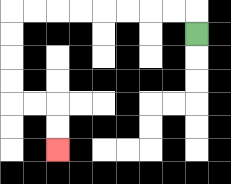{'start': '[8, 1]', 'end': '[2, 6]', 'path_directions': 'U,L,L,L,L,L,L,L,L,D,D,D,D,R,R,D,D', 'path_coordinates': '[[8, 1], [8, 0], [7, 0], [6, 0], [5, 0], [4, 0], [3, 0], [2, 0], [1, 0], [0, 0], [0, 1], [0, 2], [0, 3], [0, 4], [1, 4], [2, 4], [2, 5], [2, 6]]'}